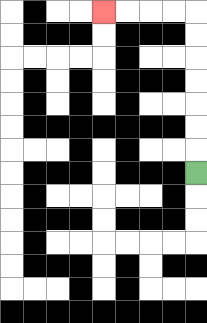{'start': '[8, 7]', 'end': '[4, 0]', 'path_directions': 'U,U,U,U,U,U,U,L,L,L,L', 'path_coordinates': '[[8, 7], [8, 6], [8, 5], [8, 4], [8, 3], [8, 2], [8, 1], [8, 0], [7, 0], [6, 0], [5, 0], [4, 0]]'}